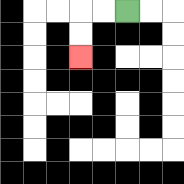{'start': '[5, 0]', 'end': '[3, 2]', 'path_directions': 'L,L,D,D', 'path_coordinates': '[[5, 0], [4, 0], [3, 0], [3, 1], [3, 2]]'}